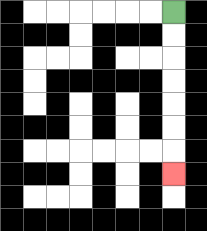{'start': '[7, 0]', 'end': '[7, 7]', 'path_directions': 'D,D,D,D,D,D,D', 'path_coordinates': '[[7, 0], [7, 1], [7, 2], [7, 3], [7, 4], [7, 5], [7, 6], [7, 7]]'}